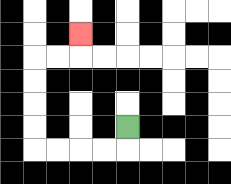{'start': '[5, 5]', 'end': '[3, 1]', 'path_directions': 'D,L,L,L,L,U,U,U,U,R,R,U', 'path_coordinates': '[[5, 5], [5, 6], [4, 6], [3, 6], [2, 6], [1, 6], [1, 5], [1, 4], [1, 3], [1, 2], [2, 2], [3, 2], [3, 1]]'}